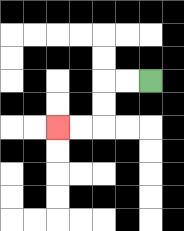{'start': '[6, 3]', 'end': '[2, 5]', 'path_directions': 'L,L,D,D,L,L', 'path_coordinates': '[[6, 3], [5, 3], [4, 3], [4, 4], [4, 5], [3, 5], [2, 5]]'}